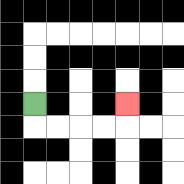{'start': '[1, 4]', 'end': '[5, 4]', 'path_directions': 'D,R,R,R,R,U', 'path_coordinates': '[[1, 4], [1, 5], [2, 5], [3, 5], [4, 5], [5, 5], [5, 4]]'}